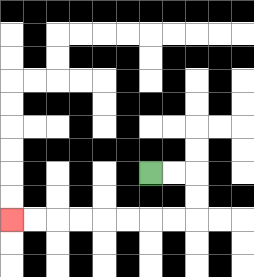{'start': '[6, 7]', 'end': '[0, 9]', 'path_directions': 'R,R,D,D,L,L,L,L,L,L,L,L', 'path_coordinates': '[[6, 7], [7, 7], [8, 7], [8, 8], [8, 9], [7, 9], [6, 9], [5, 9], [4, 9], [3, 9], [2, 9], [1, 9], [0, 9]]'}